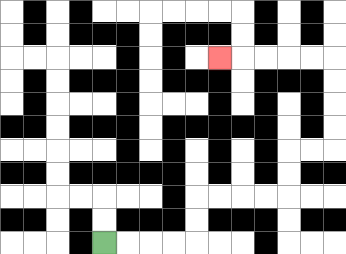{'start': '[4, 10]', 'end': '[9, 2]', 'path_directions': 'R,R,R,R,U,U,R,R,R,R,U,U,R,R,U,U,U,U,L,L,L,L,L', 'path_coordinates': '[[4, 10], [5, 10], [6, 10], [7, 10], [8, 10], [8, 9], [8, 8], [9, 8], [10, 8], [11, 8], [12, 8], [12, 7], [12, 6], [13, 6], [14, 6], [14, 5], [14, 4], [14, 3], [14, 2], [13, 2], [12, 2], [11, 2], [10, 2], [9, 2]]'}